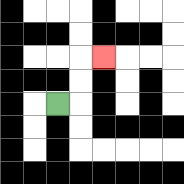{'start': '[2, 4]', 'end': '[4, 2]', 'path_directions': 'R,U,U,R', 'path_coordinates': '[[2, 4], [3, 4], [3, 3], [3, 2], [4, 2]]'}